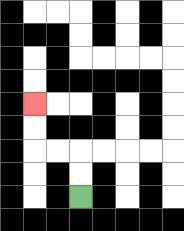{'start': '[3, 8]', 'end': '[1, 4]', 'path_directions': 'U,U,L,L,U,U', 'path_coordinates': '[[3, 8], [3, 7], [3, 6], [2, 6], [1, 6], [1, 5], [1, 4]]'}